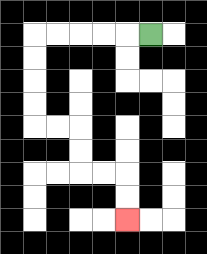{'start': '[6, 1]', 'end': '[5, 9]', 'path_directions': 'L,L,L,L,L,D,D,D,D,R,R,D,D,R,R,D,D', 'path_coordinates': '[[6, 1], [5, 1], [4, 1], [3, 1], [2, 1], [1, 1], [1, 2], [1, 3], [1, 4], [1, 5], [2, 5], [3, 5], [3, 6], [3, 7], [4, 7], [5, 7], [5, 8], [5, 9]]'}